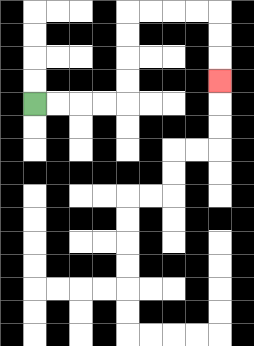{'start': '[1, 4]', 'end': '[9, 3]', 'path_directions': 'R,R,R,R,U,U,U,U,R,R,R,R,D,D,D', 'path_coordinates': '[[1, 4], [2, 4], [3, 4], [4, 4], [5, 4], [5, 3], [5, 2], [5, 1], [5, 0], [6, 0], [7, 0], [8, 0], [9, 0], [9, 1], [9, 2], [9, 3]]'}